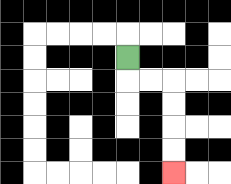{'start': '[5, 2]', 'end': '[7, 7]', 'path_directions': 'D,R,R,D,D,D,D', 'path_coordinates': '[[5, 2], [5, 3], [6, 3], [7, 3], [7, 4], [7, 5], [7, 6], [7, 7]]'}